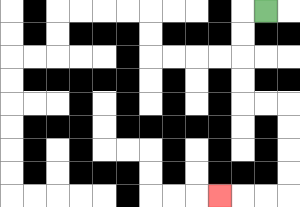{'start': '[11, 0]', 'end': '[9, 8]', 'path_directions': 'L,D,D,D,D,R,R,D,D,D,D,L,L,L', 'path_coordinates': '[[11, 0], [10, 0], [10, 1], [10, 2], [10, 3], [10, 4], [11, 4], [12, 4], [12, 5], [12, 6], [12, 7], [12, 8], [11, 8], [10, 8], [9, 8]]'}